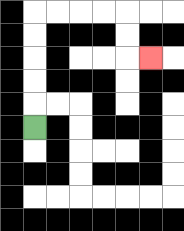{'start': '[1, 5]', 'end': '[6, 2]', 'path_directions': 'U,U,U,U,U,R,R,R,R,D,D,R', 'path_coordinates': '[[1, 5], [1, 4], [1, 3], [1, 2], [1, 1], [1, 0], [2, 0], [3, 0], [4, 0], [5, 0], [5, 1], [5, 2], [6, 2]]'}